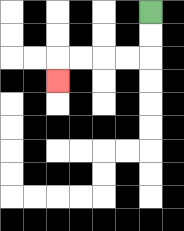{'start': '[6, 0]', 'end': '[2, 3]', 'path_directions': 'D,D,L,L,L,L,D', 'path_coordinates': '[[6, 0], [6, 1], [6, 2], [5, 2], [4, 2], [3, 2], [2, 2], [2, 3]]'}